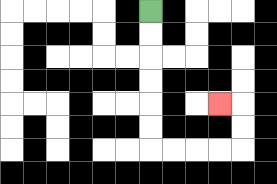{'start': '[6, 0]', 'end': '[9, 4]', 'path_directions': 'D,D,D,D,D,D,R,R,R,R,U,U,L', 'path_coordinates': '[[6, 0], [6, 1], [6, 2], [6, 3], [6, 4], [6, 5], [6, 6], [7, 6], [8, 6], [9, 6], [10, 6], [10, 5], [10, 4], [9, 4]]'}